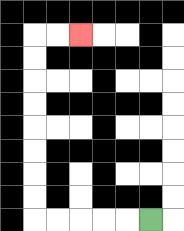{'start': '[6, 9]', 'end': '[3, 1]', 'path_directions': 'L,L,L,L,L,U,U,U,U,U,U,U,U,R,R', 'path_coordinates': '[[6, 9], [5, 9], [4, 9], [3, 9], [2, 9], [1, 9], [1, 8], [1, 7], [1, 6], [1, 5], [1, 4], [1, 3], [1, 2], [1, 1], [2, 1], [3, 1]]'}